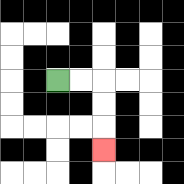{'start': '[2, 3]', 'end': '[4, 6]', 'path_directions': 'R,R,D,D,D', 'path_coordinates': '[[2, 3], [3, 3], [4, 3], [4, 4], [4, 5], [4, 6]]'}